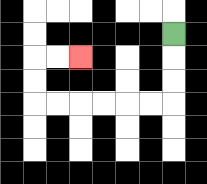{'start': '[7, 1]', 'end': '[3, 2]', 'path_directions': 'D,D,D,L,L,L,L,L,L,U,U,R,R', 'path_coordinates': '[[7, 1], [7, 2], [7, 3], [7, 4], [6, 4], [5, 4], [4, 4], [3, 4], [2, 4], [1, 4], [1, 3], [1, 2], [2, 2], [3, 2]]'}